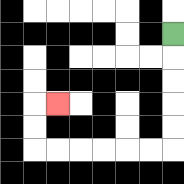{'start': '[7, 1]', 'end': '[2, 4]', 'path_directions': 'D,D,D,D,D,L,L,L,L,L,L,U,U,R', 'path_coordinates': '[[7, 1], [7, 2], [7, 3], [7, 4], [7, 5], [7, 6], [6, 6], [5, 6], [4, 6], [3, 6], [2, 6], [1, 6], [1, 5], [1, 4], [2, 4]]'}